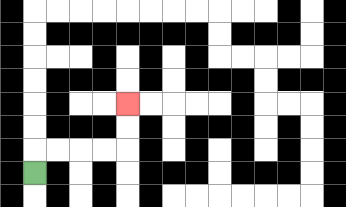{'start': '[1, 7]', 'end': '[5, 4]', 'path_directions': 'U,R,R,R,R,U,U', 'path_coordinates': '[[1, 7], [1, 6], [2, 6], [3, 6], [4, 6], [5, 6], [5, 5], [5, 4]]'}